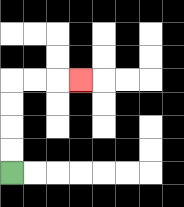{'start': '[0, 7]', 'end': '[3, 3]', 'path_directions': 'U,U,U,U,R,R,R', 'path_coordinates': '[[0, 7], [0, 6], [0, 5], [0, 4], [0, 3], [1, 3], [2, 3], [3, 3]]'}